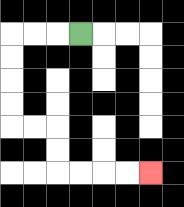{'start': '[3, 1]', 'end': '[6, 7]', 'path_directions': 'L,L,L,D,D,D,D,R,R,D,D,R,R,R,R', 'path_coordinates': '[[3, 1], [2, 1], [1, 1], [0, 1], [0, 2], [0, 3], [0, 4], [0, 5], [1, 5], [2, 5], [2, 6], [2, 7], [3, 7], [4, 7], [5, 7], [6, 7]]'}